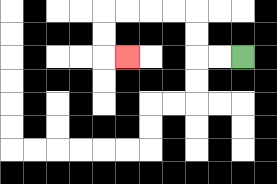{'start': '[10, 2]', 'end': '[5, 2]', 'path_directions': 'L,L,U,U,L,L,L,L,D,D,R', 'path_coordinates': '[[10, 2], [9, 2], [8, 2], [8, 1], [8, 0], [7, 0], [6, 0], [5, 0], [4, 0], [4, 1], [4, 2], [5, 2]]'}